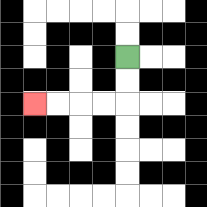{'start': '[5, 2]', 'end': '[1, 4]', 'path_directions': 'D,D,L,L,L,L', 'path_coordinates': '[[5, 2], [5, 3], [5, 4], [4, 4], [3, 4], [2, 4], [1, 4]]'}